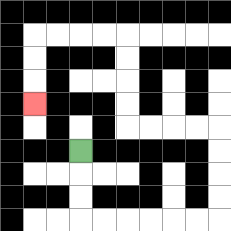{'start': '[3, 6]', 'end': '[1, 4]', 'path_directions': 'D,D,D,R,R,R,R,R,R,U,U,U,U,L,L,L,L,U,U,U,U,L,L,L,L,D,D,D', 'path_coordinates': '[[3, 6], [3, 7], [3, 8], [3, 9], [4, 9], [5, 9], [6, 9], [7, 9], [8, 9], [9, 9], [9, 8], [9, 7], [9, 6], [9, 5], [8, 5], [7, 5], [6, 5], [5, 5], [5, 4], [5, 3], [5, 2], [5, 1], [4, 1], [3, 1], [2, 1], [1, 1], [1, 2], [1, 3], [1, 4]]'}